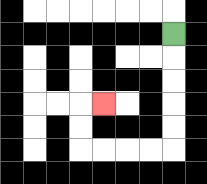{'start': '[7, 1]', 'end': '[4, 4]', 'path_directions': 'D,D,D,D,D,L,L,L,L,U,U,R', 'path_coordinates': '[[7, 1], [7, 2], [7, 3], [7, 4], [7, 5], [7, 6], [6, 6], [5, 6], [4, 6], [3, 6], [3, 5], [3, 4], [4, 4]]'}